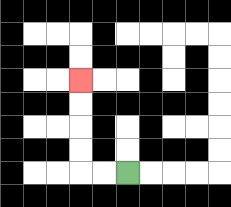{'start': '[5, 7]', 'end': '[3, 3]', 'path_directions': 'L,L,U,U,U,U', 'path_coordinates': '[[5, 7], [4, 7], [3, 7], [3, 6], [3, 5], [3, 4], [3, 3]]'}